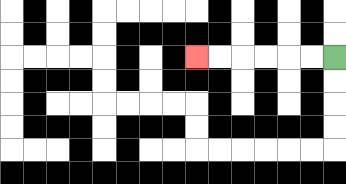{'start': '[14, 2]', 'end': '[8, 2]', 'path_directions': 'L,L,L,L,L,L', 'path_coordinates': '[[14, 2], [13, 2], [12, 2], [11, 2], [10, 2], [9, 2], [8, 2]]'}